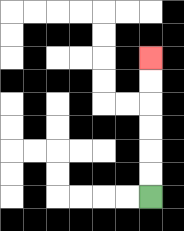{'start': '[6, 8]', 'end': '[6, 2]', 'path_directions': 'U,U,U,U,U,U', 'path_coordinates': '[[6, 8], [6, 7], [6, 6], [6, 5], [6, 4], [6, 3], [6, 2]]'}